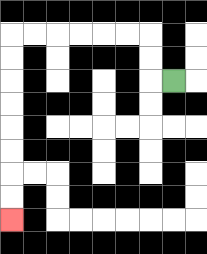{'start': '[7, 3]', 'end': '[0, 9]', 'path_directions': 'L,U,U,L,L,L,L,L,L,D,D,D,D,D,D,D,D', 'path_coordinates': '[[7, 3], [6, 3], [6, 2], [6, 1], [5, 1], [4, 1], [3, 1], [2, 1], [1, 1], [0, 1], [0, 2], [0, 3], [0, 4], [0, 5], [0, 6], [0, 7], [0, 8], [0, 9]]'}